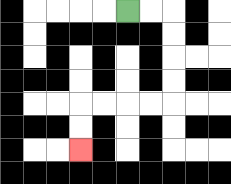{'start': '[5, 0]', 'end': '[3, 6]', 'path_directions': 'R,R,D,D,D,D,L,L,L,L,D,D', 'path_coordinates': '[[5, 0], [6, 0], [7, 0], [7, 1], [7, 2], [7, 3], [7, 4], [6, 4], [5, 4], [4, 4], [3, 4], [3, 5], [3, 6]]'}